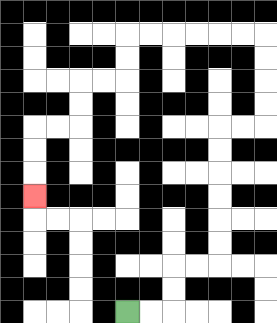{'start': '[5, 13]', 'end': '[1, 8]', 'path_directions': 'R,R,U,U,R,R,U,U,U,U,U,U,R,R,U,U,U,U,L,L,L,L,L,L,D,D,L,L,D,D,L,L,D,D,D', 'path_coordinates': '[[5, 13], [6, 13], [7, 13], [7, 12], [7, 11], [8, 11], [9, 11], [9, 10], [9, 9], [9, 8], [9, 7], [9, 6], [9, 5], [10, 5], [11, 5], [11, 4], [11, 3], [11, 2], [11, 1], [10, 1], [9, 1], [8, 1], [7, 1], [6, 1], [5, 1], [5, 2], [5, 3], [4, 3], [3, 3], [3, 4], [3, 5], [2, 5], [1, 5], [1, 6], [1, 7], [1, 8]]'}